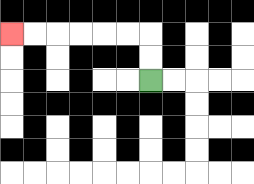{'start': '[6, 3]', 'end': '[0, 1]', 'path_directions': 'U,U,L,L,L,L,L,L', 'path_coordinates': '[[6, 3], [6, 2], [6, 1], [5, 1], [4, 1], [3, 1], [2, 1], [1, 1], [0, 1]]'}